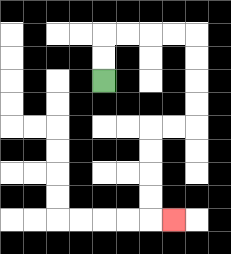{'start': '[4, 3]', 'end': '[7, 9]', 'path_directions': 'U,U,R,R,R,R,D,D,D,D,L,L,D,D,D,D,R', 'path_coordinates': '[[4, 3], [4, 2], [4, 1], [5, 1], [6, 1], [7, 1], [8, 1], [8, 2], [8, 3], [8, 4], [8, 5], [7, 5], [6, 5], [6, 6], [6, 7], [6, 8], [6, 9], [7, 9]]'}